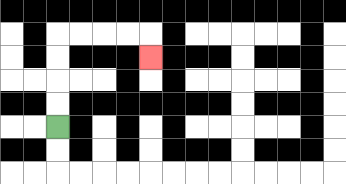{'start': '[2, 5]', 'end': '[6, 2]', 'path_directions': 'U,U,U,U,R,R,R,R,D', 'path_coordinates': '[[2, 5], [2, 4], [2, 3], [2, 2], [2, 1], [3, 1], [4, 1], [5, 1], [6, 1], [6, 2]]'}